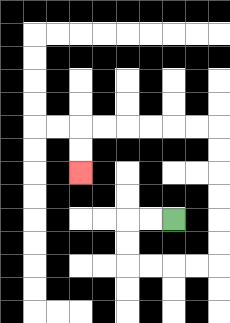{'start': '[7, 9]', 'end': '[3, 7]', 'path_directions': 'L,L,D,D,R,R,R,R,U,U,U,U,U,U,L,L,L,L,L,L,D,D', 'path_coordinates': '[[7, 9], [6, 9], [5, 9], [5, 10], [5, 11], [6, 11], [7, 11], [8, 11], [9, 11], [9, 10], [9, 9], [9, 8], [9, 7], [9, 6], [9, 5], [8, 5], [7, 5], [6, 5], [5, 5], [4, 5], [3, 5], [3, 6], [3, 7]]'}